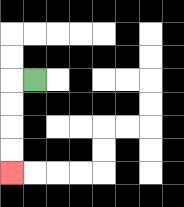{'start': '[1, 3]', 'end': '[0, 7]', 'path_directions': 'L,D,D,D,D', 'path_coordinates': '[[1, 3], [0, 3], [0, 4], [0, 5], [0, 6], [0, 7]]'}